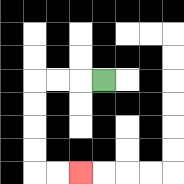{'start': '[4, 3]', 'end': '[3, 7]', 'path_directions': 'L,L,L,D,D,D,D,R,R', 'path_coordinates': '[[4, 3], [3, 3], [2, 3], [1, 3], [1, 4], [1, 5], [1, 6], [1, 7], [2, 7], [3, 7]]'}